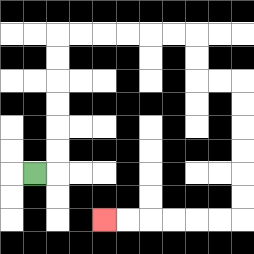{'start': '[1, 7]', 'end': '[4, 9]', 'path_directions': 'R,U,U,U,U,U,U,R,R,R,R,R,R,D,D,R,R,D,D,D,D,D,D,L,L,L,L,L,L', 'path_coordinates': '[[1, 7], [2, 7], [2, 6], [2, 5], [2, 4], [2, 3], [2, 2], [2, 1], [3, 1], [4, 1], [5, 1], [6, 1], [7, 1], [8, 1], [8, 2], [8, 3], [9, 3], [10, 3], [10, 4], [10, 5], [10, 6], [10, 7], [10, 8], [10, 9], [9, 9], [8, 9], [7, 9], [6, 9], [5, 9], [4, 9]]'}